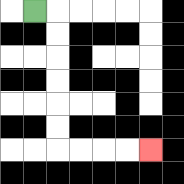{'start': '[1, 0]', 'end': '[6, 6]', 'path_directions': 'R,D,D,D,D,D,D,R,R,R,R', 'path_coordinates': '[[1, 0], [2, 0], [2, 1], [2, 2], [2, 3], [2, 4], [2, 5], [2, 6], [3, 6], [4, 6], [5, 6], [6, 6]]'}